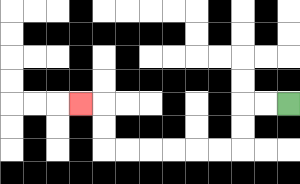{'start': '[12, 4]', 'end': '[3, 4]', 'path_directions': 'L,L,D,D,L,L,L,L,L,L,U,U,L', 'path_coordinates': '[[12, 4], [11, 4], [10, 4], [10, 5], [10, 6], [9, 6], [8, 6], [7, 6], [6, 6], [5, 6], [4, 6], [4, 5], [4, 4], [3, 4]]'}